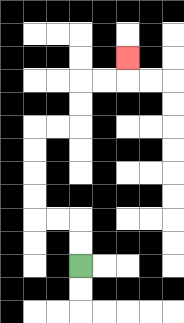{'start': '[3, 11]', 'end': '[5, 2]', 'path_directions': 'U,U,L,L,U,U,U,U,R,R,U,U,R,R,U', 'path_coordinates': '[[3, 11], [3, 10], [3, 9], [2, 9], [1, 9], [1, 8], [1, 7], [1, 6], [1, 5], [2, 5], [3, 5], [3, 4], [3, 3], [4, 3], [5, 3], [5, 2]]'}